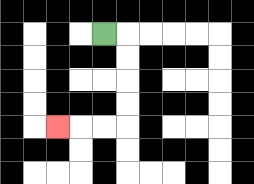{'start': '[4, 1]', 'end': '[2, 5]', 'path_directions': 'R,D,D,D,D,L,L,L', 'path_coordinates': '[[4, 1], [5, 1], [5, 2], [5, 3], [5, 4], [5, 5], [4, 5], [3, 5], [2, 5]]'}